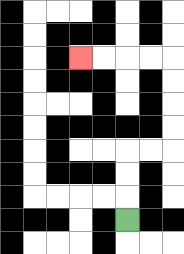{'start': '[5, 9]', 'end': '[3, 2]', 'path_directions': 'U,U,U,R,R,U,U,U,U,L,L,L,L', 'path_coordinates': '[[5, 9], [5, 8], [5, 7], [5, 6], [6, 6], [7, 6], [7, 5], [7, 4], [7, 3], [7, 2], [6, 2], [5, 2], [4, 2], [3, 2]]'}